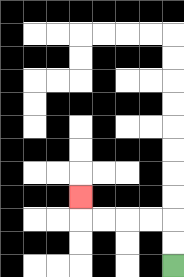{'start': '[7, 11]', 'end': '[3, 8]', 'path_directions': 'U,U,L,L,L,L,U', 'path_coordinates': '[[7, 11], [7, 10], [7, 9], [6, 9], [5, 9], [4, 9], [3, 9], [3, 8]]'}